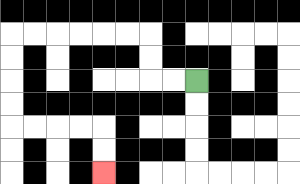{'start': '[8, 3]', 'end': '[4, 7]', 'path_directions': 'L,L,U,U,L,L,L,L,L,L,D,D,D,D,R,R,R,R,D,D', 'path_coordinates': '[[8, 3], [7, 3], [6, 3], [6, 2], [6, 1], [5, 1], [4, 1], [3, 1], [2, 1], [1, 1], [0, 1], [0, 2], [0, 3], [0, 4], [0, 5], [1, 5], [2, 5], [3, 5], [4, 5], [4, 6], [4, 7]]'}